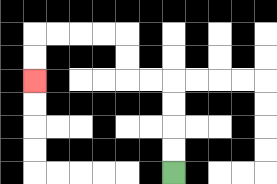{'start': '[7, 7]', 'end': '[1, 3]', 'path_directions': 'U,U,U,U,L,L,U,U,L,L,L,L,D,D', 'path_coordinates': '[[7, 7], [7, 6], [7, 5], [7, 4], [7, 3], [6, 3], [5, 3], [5, 2], [5, 1], [4, 1], [3, 1], [2, 1], [1, 1], [1, 2], [1, 3]]'}